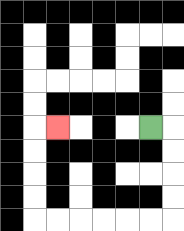{'start': '[6, 5]', 'end': '[2, 5]', 'path_directions': 'R,D,D,D,D,L,L,L,L,L,L,U,U,U,U,R', 'path_coordinates': '[[6, 5], [7, 5], [7, 6], [7, 7], [7, 8], [7, 9], [6, 9], [5, 9], [4, 9], [3, 9], [2, 9], [1, 9], [1, 8], [1, 7], [1, 6], [1, 5], [2, 5]]'}